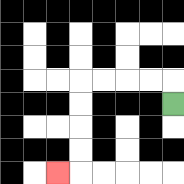{'start': '[7, 4]', 'end': '[2, 7]', 'path_directions': 'U,L,L,L,L,D,D,D,D,L', 'path_coordinates': '[[7, 4], [7, 3], [6, 3], [5, 3], [4, 3], [3, 3], [3, 4], [3, 5], [3, 6], [3, 7], [2, 7]]'}